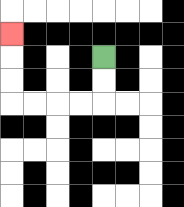{'start': '[4, 2]', 'end': '[0, 1]', 'path_directions': 'D,D,L,L,L,L,U,U,U', 'path_coordinates': '[[4, 2], [4, 3], [4, 4], [3, 4], [2, 4], [1, 4], [0, 4], [0, 3], [0, 2], [0, 1]]'}